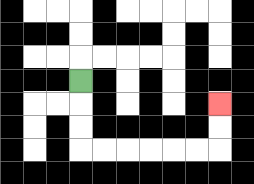{'start': '[3, 3]', 'end': '[9, 4]', 'path_directions': 'D,D,D,R,R,R,R,R,R,U,U', 'path_coordinates': '[[3, 3], [3, 4], [3, 5], [3, 6], [4, 6], [5, 6], [6, 6], [7, 6], [8, 6], [9, 6], [9, 5], [9, 4]]'}